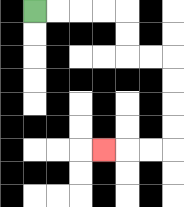{'start': '[1, 0]', 'end': '[4, 6]', 'path_directions': 'R,R,R,R,D,D,R,R,D,D,D,D,L,L,L', 'path_coordinates': '[[1, 0], [2, 0], [3, 0], [4, 0], [5, 0], [5, 1], [5, 2], [6, 2], [7, 2], [7, 3], [7, 4], [7, 5], [7, 6], [6, 6], [5, 6], [4, 6]]'}